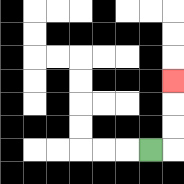{'start': '[6, 6]', 'end': '[7, 3]', 'path_directions': 'R,U,U,U', 'path_coordinates': '[[6, 6], [7, 6], [7, 5], [7, 4], [7, 3]]'}